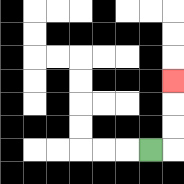{'start': '[6, 6]', 'end': '[7, 3]', 'path_directions': 'R,U,U,U', 'path_coordinates': '[[6, 6], [7, 6], [7, 5], [7, 4], [7, 3]]'}